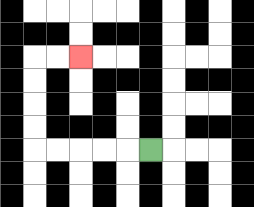{'start': '[6, 6]', 'end': '[3, 2]', 'path_directions': 'L,L,L,L,L,U,U,U,U,R,R', 'path_coordinates': '[[6, 6], [5, 6], [4, 6], [3, 6], [2, 6], [1, 6], [1, 5], [1, 4], [1, 3], [1, 2], [2, 2], [3, 2]]'}